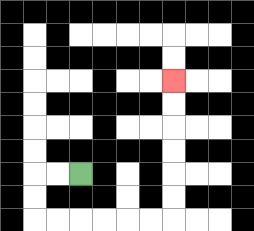{'start': '[3, 7]', 'end': '[7, 3]', 'path_directions': 'L,L,D,D,R,R,R,R,R,R,U,U,U,U,U,U', 'path_coordinates': '[[3, 7], [2, 7], [1, 7], [1, 8], [1, 9], [2, 9], [3, 9], [4, 9], [5, 9], [6, 9], [7, 9], [7, 8], [7, 7], [7, 6], [7, 5], [7, 4], [7, 3]]'}